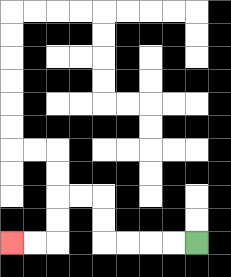{'start': '[8, 10]', 'end': '[0, 10]', 'path_directions': 'L,L,L,L,U,U,L,L,D,D,L,L', 'path_coordinates': '[[8, 10], [7, 10], [6, 10], [5, 10], [4, 10], [4, 9], [4, 8], [3, 8], [2, 8], [2, 9], [2, 10], [1, 10], [0, 10]]'}